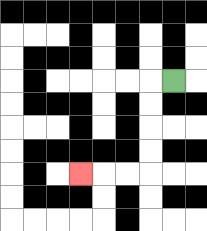{'start': '[7, 3]', 'end': '[3, 7]', 'path_directions': 'L,D,D,D,D,L,L,L', 'path_coordinates': '[[7, 3], [6, 3], [6, 4], [6, 5], [6, 6], [6, 7], [5, 7], [4, 7], [3, 7]]'}